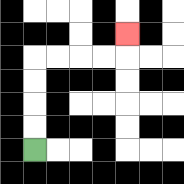{'start': '[1, 6]', 'end': '[5, 1]', 'path_directions': 'U,U,U,U,R,R,R,R,U', 'path_coordinates': '[[1, 6], [1, 5], [1, 4], [1, 3], [1, 2], [2, 2], [3, 2], [4, 2], [5, 2], [5, 1]]'}